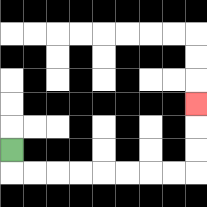{'start': '[0, 6]', 'end': '[8, 4]', 'path_directions': 'D,R,R,R,R,R,R,R,R,U,U,U', 'path_coordinates': '[[0, 6], [0, 7], [1, 7], [2, 7], [3, 7], [4, 7], [5, 7], [6, 7], [7, 7], [8, 7], [8, 6], [8, 5], [8, 4]]'}